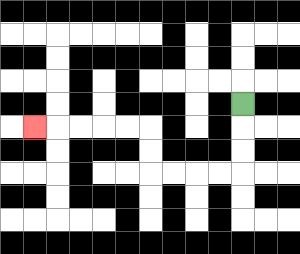{'start': '[10, 4]', 'end': '[1, 5]', 'path_directions': 'D,D,D,L,L,L,L,U,U,L,L,L,L,L', 'path_coordinates': '[[10, 4], [10, 5], [10, 6], [10, 7], [9, 7], [8, 7], [7, 7], [6, 7], [6, 6], [6, 5], [5, 5], [4, 5], [3, 5], [2, 5], [1, 5]]'}